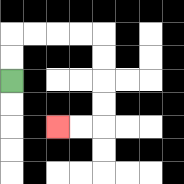{'start': '[0, 3]', 'end': '[2, 5]', 'path_directions': 'U,U,R,R,R,R,D,D,D,D,L,L', 'path_coordinates': '[[0, 3], [0, 2], [0, 1], [1, 1], [2, 1], [3, 1], [4, 1], [4, 2], [4, 3], [4, 4], [4, 5], [3, 5], [2, 5]]'}